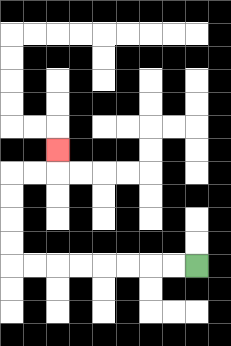{'start': '[8, 11]', 'end': '[2, 6]', 'path_directions': 'L,L,L,L,L,L,L,L,U,U,U,U,R,R,U', 'path_coordinates': '[[8, 11], [7, 11], [6, 11], [5, 11], [4, 11], [3, 11], [2, 11], [1, 11], [0, 11], [0, 10], [0, 9], [0, 8], [0, 7], [1, 7], [2, 7], [2, 6]]'}